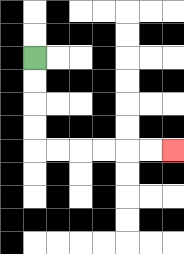{'start': '[1, 2]', 'end': '[7, 6]', 'path_directions': 'D,D,D,D,R,R,R,R,R,R', 'path_coordinates': '[[1, 2], [1, 3], [1, 4], [1, 5], [1, 6], [2, 6], [3, 6], [4, 6], [5, 6], [6, 6], [7, 6]]'}